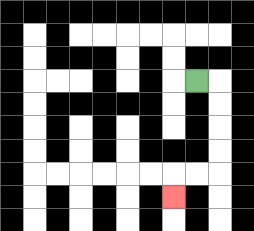{'start': '[8, 3]', 'end': '[7, 8]', 'path_directions': 'R,D,D,D,D,L,L,D', 'path_coordinates': '[[8, 3], [9, 3], [9, 4], [9, 5], [9, 6], [9, 7], [8, 7], [7, 7], [7, 8]]'}